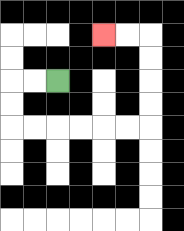{'start': '[2, 3]', 'end': '[4, 1]', 'path_directions': 'L,L,D,D,R,R,R,R,R,R,U,U,U,U,L,L', 'path_coordinates': '[[2, 3], [1, 3], [0, 3], [0, 4], [0, 5], [1, 5], [2, 5], [3, 5], [4, 5], [5, 5], [6, 5], [6, 4], [6, 3], [6, 2], [6, 1], [5, 1], [4, 1]]'}